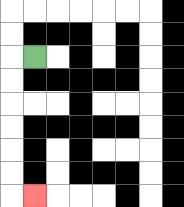{'start': '[1, 2]', 'end': '[1, 8]', 'path_directions': 'L,D,D,D,D,D,D,R', 'path_coordinates': '[[1, 2], [0, 2], [0, 3], [0, 4], [0, 5], [0, 6], [0, 7], [0, 8], [1, 8]]'}